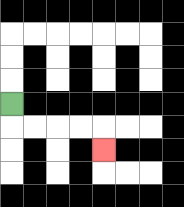{'start': '[0, 4]', 'end': '[4, 6]', 'path_directions': 'D,R,R,R,R,D', 'path_coordinates': '[[0, 4], [0, 5], [1, 5], [2, 5], [3, 5], [4, 5], [4, 6]]'}